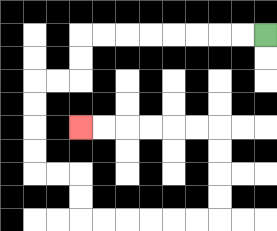{'start': '[11, 1]', 'end': '[3, 5]', 'path_directions': 'L,L,L,L,L,L,L,L,D,D,L,L,D,D,D,D,R,R,D,D,R,R,R,R,R,R,U,U,U,U,L,L,L,L,L,L', 'path_coordinates': '[[11, 1], [10, 1], [9, 1], [8, 1], [7, 1], [6, 1], [5, 1], [4, 1], [3, 1], [3, 2], [3, 3], [2, 3], [1, 3], [1, 4], [1, 5], [1, 6], [1, 7], [2, 7], [3, 7], [3, 8], [3, 9], [4, 9], [5, 9], [6, 9], [7, 9], [8, 9], [9, 9], [9, 8], [9, 7], [9, 6], [9, 5], [8, 5], [7, 5], [6, 5], [5, 5], [4, 5], [3, 5]]'}